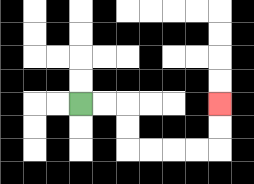{'start': '[3, 4]', 'end': '[9, 4]', 'path_directions': 'R,R,D,D,R,R,R,R,U,U', 'path_coordinates': '[[3, 4], [4, 4], [5, 4], [5, 5], [5, 6], [6, 6], [7, 6], [8, 6], [9, 6], [9, 5], [9, 4]]'}